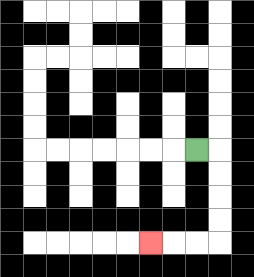{'start': '[8, 6]', 'end': '[6, 10]', 'path_directions': 'R,D,D,D,D,L,L,L', 'path_coordinates': '[[8, 6], [9, 6], [9, 7], [9, 8], [9, 9], [9, 10], [8, 10], [7, 10], [6, 10]]'}